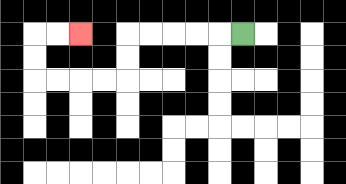{'start': '[10, 1]', 'end': '[3, 1]', 'path_directions': 'L,L,L,L,L,D,D,L,L,L,L,U,U,R,R', 'path_coordinates': '[[10, 1], [9, 1], [8, 1], [7, 1], [6, 1], [5, 1], [5, 2], [5, 3], [4, 3], [3, 3], [2, 3], [1, 3], [1, 2], [1, 1], [2, 1], [3, 1]]'}